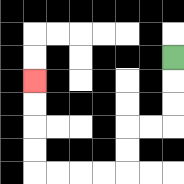{'start': '[7, 2]', 'end': '[1, 3]', 'path_directions': 'D,D,D,L,L,D,D,L,L,L,L,U,U,U,U', 'path_coordinates': '[[7, 2], [7, 3], [7, 4], [7, 5], [6, 5], [5, 5], [5, 6], [5, 7], [4, 7], [3, 7], [2, 7], [1, 7], [1, 6], [1, 5], [1, 4], [1, 3]]'}